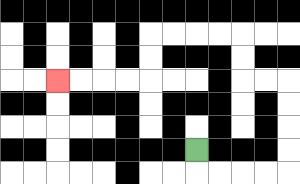{'start': '[8, 6]', 'end': '[2, 3]', 'path_directions': 'D,R,R,R,R,U,U,U,U,L,L,U,U,L,L,L,L,D,D,L,L,L,L', 'path_coordinates': '[[8, 6], [8, 7], [9, 7], [10, 7], [11, 7], [12, 7], [12, 6], [12, 5], [12, 4], [12, 3], [11, 3], [10, 3], [10, 2], [10, 1], [9, 1], [8, 1], [7, 1], [6, 1], [6, 2], [6, 3], [5, 3], [4, 3], [3, 3], [2, 3]]'}